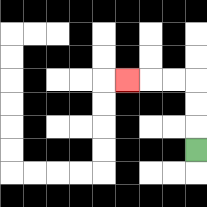{'start': '[8, 6]', 'end': '[5, 3]', 'path_directions': 'U,U,U,L,L,L', 'path_coordinates': '[[8, 6], [8, 5], [8, 4], [8, 3], [7, 3], [6, 3], [5, 3]]'}